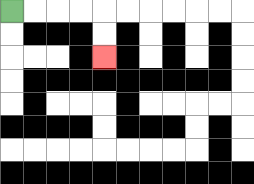{'start': '[0, 0]', 'end': '[4, 2]', 'path_directions': 'R,R,R,R,D,D', 'path_coordinates': '[[0, 0], [1, 0], [2, 0], [3, 0], [4, 0], [4, 1], [4, 2]]'}